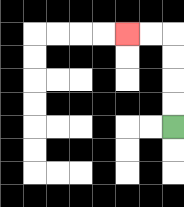{'start': '[7, 5]', 'end': '[5, 1]', 'path_directions': 'U,U,U,U,L,L', 'path_coordinates': '[[7, 5], [7, 4], [7, 3], [7, 2], [7, 1], [6, 1], [5, 1]]'}